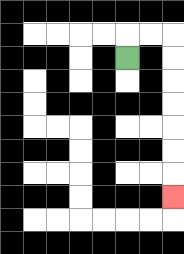{'start': '[5, 2]', 'end': '[7, 8]', 'path_directions': 'U,R,R,D,D,D,D,D,D,D', 'path_coordinates': '[[5, 2], [5, 1], [6, 1], [7, 1], [7, 2], [7, 3], [7, 4], [7, 5], [7, 6], [7, 7], [7, 8]]'}